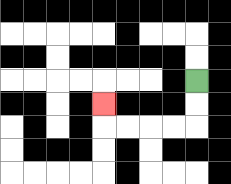{'start': '[8, 3]', 'end': '[4, 4]', 'path_directions': 'D,D,L,L,L,L,U', 'path_coordinates': '[[8, 3], [8, 4], [8, 5], [7, 5], [6, 5], [5, 5], [4, 5], [4, 4]]'}